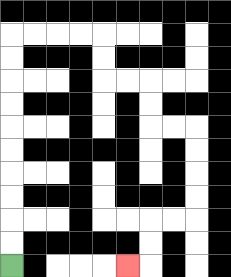{'start': '[0, 11]', 'end': '[5, 11]', 'path_directions': 'U,U,U,U,U,U,U,U,U,U,R,R,R,R,D,D,R,R,D,D,R,R,D,D,D,D,L,L,D,D,L', 'path_coordinates': '[[0, 11], [0, 10], [0, 9], [0, 8], [0, 7], [0, 6], [0, 5], [0, 4], [0, 3], [0, 2], [0, 1], [1, 1], [2, 1], [3, 1], [4, 1], [4, 2], [4, 3], [5, 3], [6, 3], [6, 4], [6, 5], [7, 5], [8, 5], [8, 6], [8, 7], [8, 8], [8, 9], [7, 9], [6, 9], [6, 10], [6, 11], [5, 11]]'}